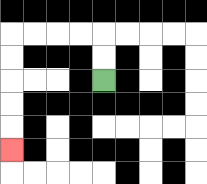{'start': '[4, 3]', 'end': '[0, 6]', 'path_directions': 'U,U,L,L,L,L,D,D,D,D,D', 'path_coordinates': '[[4, 3], [4, 2], [4, 1], [3, 1], [2, 1], [1, 1], [0, 1], [0, 2], [0, 3], [0, 4], [0, 5], [0, 6]]'}